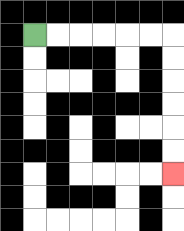{'start': '[1, 1]', 'end': '[7, 7]', 'path_directions': 'R,R,R,R,R,R,D,D,D,D,D,D', 'path_coordinates': '[[1, 1], [2, 1], [3, 1], [4, 1], [5, 1], [6, 1], [7, 1], [7, 2], [7, 3], [7, 4], [7, 5], [7, 6], [7, 7]]'}